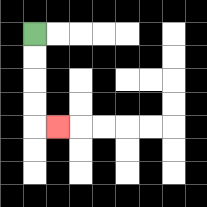{'start': '[1, 1]', 'end': '[2, 5]', 'path_directions': 'D,D,D,D,R', 'path_coordinates': '[[1, 1], [1, 2], [1, 3], [1, 4], [1, 5], [2, 5]]'}